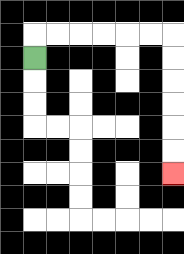{'start': '[1, 2]', 'end': '[7, 7]', 'path_directions': 'U,R,R,R,R,R,R,D,D,D,D,D,D', 'path_coordinates': '[[1, 2], [1, 1], [2, 1], [3, 1], [4, 1], [5, 1], [6, 1], [7, 1], [7, 2], [7, 3], [7, 4], [7, 5], [7, 6], [7, 7]]'}